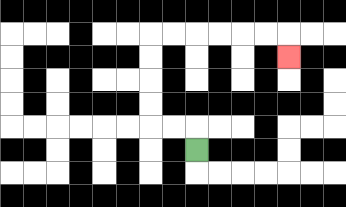{'start': '[8, 6]', 'end': '[12, 2]', 'path_directions': 'U,L,L,U,U,U,U,R,R,R,R,R,R,D', 'path_coordinates': '[[8, 6], [8, 5], [7, 5], [6, 5], [6, 4], [6, 3], [6, 2], [6, 1], [7, 1], [8, 1], [9, 1], [10, 1], [11, 1], [12, 1], [12, 2]]'}